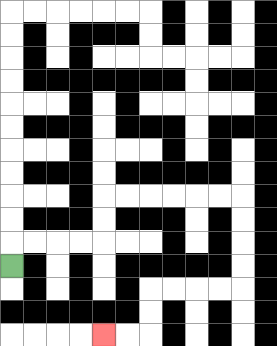{'start': '[0, 11]', 'end': '[4, 14]', 'path_directions': 'U,R,R,R,R,U,U,R,R,R,R,R,R,D,D,D,D,L,L,L,L,D,D,L,L', 'path_coordinates': '[[0, 11], [0, 10], [1, 10], [2, 10], [3, 10], [4, 10], [4, 9], [4, 8], [5, 8], [6, 8], [7, 8], [8, 8], [9, 8], [10, 8], [10, 9], [10, 10], [10, 11], [10, 12], [9, 12], [8, 12], [7, 12], [6, 12], [6, 13], [6, 14], [5, 14], [4, 14]]'}